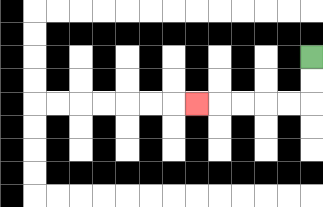{'start': '[13, 2]', 'end': '[8, 4]', 'path_directions': 'D,D,L,L,L,L,L', 'path_coordinates': '[[13, 2], [13, 3], [13, 4], [12, 4], [11, 4], [10, 4], [9, 4], [8, 4]]'}